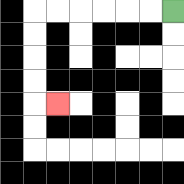{'start': '[7, 0]', 'end': '[2, 4]', 'path_directions': 'L,L,L,L,L,L,D,D,D,D,R', 'path_coordinates': '[[7, 0], [6, 0], [5, 0], [4, 0], [3, 0], [2, 0], [1, 0], [1, 1], [1, 2], [1, 3], [1, 4], [2, 4]]'}